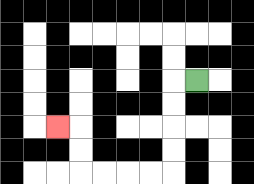{'start': '[8, 3]', 'end': '[2, 5]', 'path_directions': 'L,D,D,D,D,L,L,L,L,U,U,L', 'path_coordinates': '[[8, 3], [7, 3], [7, 4], [7, 5], [7, 6], [7, 7], [6, 7], [5, 7], [4, 7], [3, 7], [3, 6], [3, 5], [2, 5]]'}